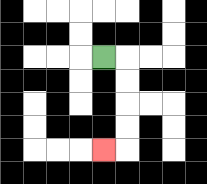{'start': '[4, 2]', 'end': '[4, 6]', 'path_directions': 'R,D,D,D,D,L', 'path_coordinates': '[[4, 2], [5, 2], [5, 3], [5, 4], [5, 5], [5, 6], [4, 6]]'}